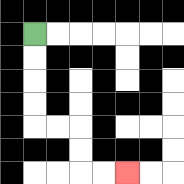{'start': '[1, 1]', 'end': '[5, 7]', 'path_directions': 'D,D,D,D,R,R,D,D,R,R', 'path_coordinates': '[[1, 1], [1, 2], [1, 3], [1, 4], [1, 5], [2, 5], [3, 5], [3, 6], [3, 7], [4, 7], [5, 7]]'}